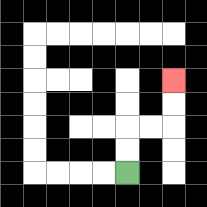{'start': '[5, 7]', 'end': '[7, 3]', 'path_directions': 'U,U,R,R,U,U', 'path_coordinates': '[[5, 7], [5, 6], [5, 5], [6, 5], [7, 5], [7, 4], [7, 3]]'}